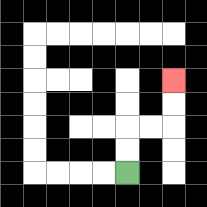{'start': '[5, 7]', 'end': '[7, 3]', 'path_directions': 'U,U,R,R,U,U', 'path_coordinates': '[[5, 7], [5, 6], [5, 5], [6, 5], [7, 5], [7, 4], [7, 3]]'}